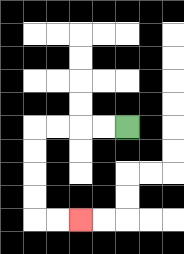{'start': '[5, 5]', 'end': '[3, 9]', 'path_directions': 'L,L,L,L,D,D,D,D,R,R', 'path_coordinates': '[[5, 5], [4, 5], [3, 5], [2, 5], [1, 5], [1, 6], [1, 7], [1, 8], [1, 9], [2, 9], [3, 9]]'}